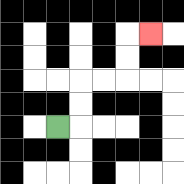{'start': '[2, 5]', 'end': '[6, 1]', 'path_directions': 'R,U,U,R,R,U,U,R', 'path_coordinates': '[[2, 5], [3, 5], [3, 4], [3, 3], [4, 3], [5, 3], [5, 2], [5, 1], [6, 1]]'}